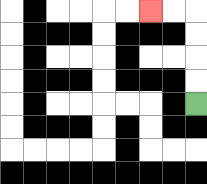{'start': '[8, 4]', 'end': '[6, 0]', 'path_directions': 'U,U,U,U,L,L', 'path_coordinates': '[[8, 4], [8, 3], [8, 2], [8, 1], [8, 0], [7, 0], [6, 0]]'}